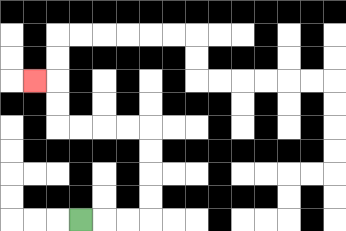{'start': '[3, 9]', 'end': '[1, 3]', 'path_directions': 'R,R,R,U,U,U,U,L,L,L,L,U,U,L', 'path_coordinates': '[[3, 9], [4, 9], [5, 9], [6, 9], [6, 8], [6, 7], [6, 6], [6, 5], [5, 5], [4, 5], [3, 5], [2, 5], [2, 4], [2, 3], [1, 3]]'}